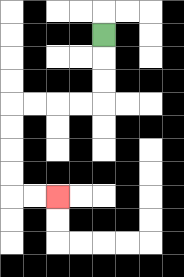{'start': '[4, 1]', 'end': '[2, 8]', 'path_directions': 'D,D,D,L,L,L,L,D,D,D,D,R,R', 'path_coordinates': '[[4, 1], [4, 2], [4, 3], [4, 4], [3, 4], [2, 4], [1, 4], [0, 4], [0, 5], [0, 6], [0, 7], [0, 8], [1, 8], [2, 8]]'}